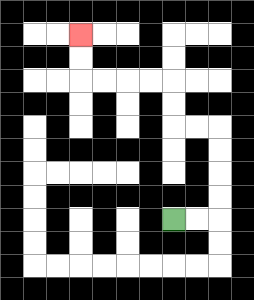{'start': '[7, 9]', 'end': '[3, 1]', 'path_directions': 'R,R,U,U,U,U,L,L,U,U,L,L,L,L,U,U', 'path_coordinates': '[[7, 9], [8, 9], [9, 9], [9, 8], [9, 7], [9, 6], [9, 5], [8, 5], [7, 5], [7, 4], [7, 3], [6, 3], [5, 3], [4, 3], [3, 3], [3, 2], [3, 1]]'}